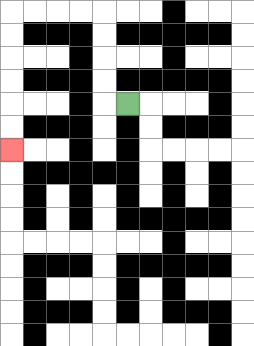{'start': '[5, 4]', 'end': '[0, 6]', 'path_directions': 'L,U,U,U,U,L,L,L,L,D,D,D,D,D,D', 'path_coordinates': '[[5, 4], [4, 4], [4, 3], [4, 2], [4, 1], [4, 0], [3, 0], [2, 0], [1, 0], [0, 0], [0, 1], [0, 2], [0, 3], [0, 4], [0, 5], [0, 6]]'}